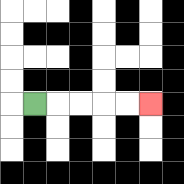{'start': '[1, 4]', 'end': '[6, 4]', 'path_directions': 'R,R,R,R,R', 'path_coordinates': '[[1, 4], [2, 4], [3, 4], [4, 4], [5, 4], [6, 4]]'}